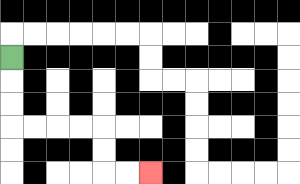{'start': '[0, 2]', 'end': '[6, 7]', 'path_directions': 'D,D,D,R,R,R,R,D,D,R,R', 'path_coordinates': '[[0, 2], [0, 3], [0, 4], [0, 5], [1, 5], [2, 5], [3, 5], [4, 5], [4, 6], [4, 7], [5, 7], [6, 7]]'}